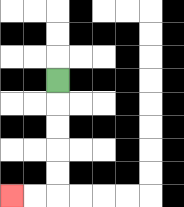{'start': '[2, 3]', 'end': '[0, 8]', 'path_directions': 'D,D,D,D,D,L,L', 'path_coordinates': '[[2, 3], [2, 4], [2, 5], [2, 6], [2, 7], [2, 8], [1, 8], [0, 8]]'}